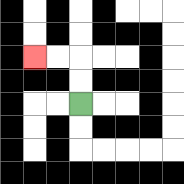{'start': '[3, 4]', 'end': '[1, 2]', 'path_directions': 'U,U,L,L', 'path_coordinates': '[[3, 4], [3, 3], [3, 2], [2, 2], [1, 2]]'}